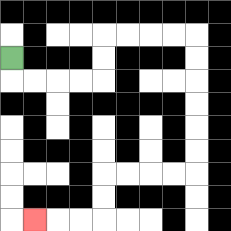{'start': '[0, 2]', 'end': '[1, 9]', 'path_directions': 'D,R,R,R,R,U,U,R,R,R,R,D,D,D,D,D,D,L,L,L,L,D,D,L,L,L', 'path_coordinates': '[[0, 2], [0, 3], [1, 3], [2, 3], [3, 3], [4, 3], [4, 2], [4, 1], [5, 1], [6, 1], [7, 1], [8, 1], [8, 2], [8, 3], [8, 4], [8, 5], [8, 6], [8, 7], [7, 7], [6, 7], [5, 7], [4, 7], [4, 8], [4, 9], [3, 9], [2, 9], [1, 9]]'}